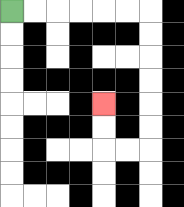{'start': '[0, 0]', 'end': '[4, 4]', 'path_directions': 'R,R,R,R,R,R,D,D,D,D,D,D,L,L,U,U', 'path_coordinates': '[[0, 0], [1, 0], [2, 0], [3, 0], [4, 0], [5, 0], [6, 0], [6, 1], [6, 2], [6, 3], [6, 4], [6, 5], [6, 6], [5, 6], [4, 6], [4, 5], [4, 4]]'}